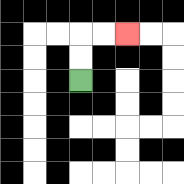{'start': '[3, 3]', 'end': '[5, 1]', 'path_directions': 'U,U,R,R', 'path_coordinates': '[[3, 3], [3, 2], [3, 1], [4, 1], [5, 1]]'}